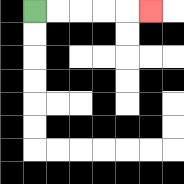{'start': '[1, 0]', 'end': '[6, 0]', 'path_directions': 'R,R,R,R,R', 'path_coordinates': '[[1, 0], [2, 0], [3, 0], [4, 0], [5, 0], [6, 0]]'}